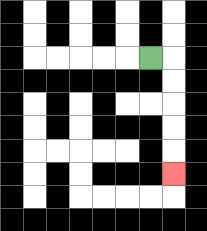{'start': '[6, 2]', 'end': '[7, 7]', 'path_directions': 'R,D,D,D,D,D', 'path_coordinates': '[[6, 2], [7, 2], [7, 3], [7, 4], [7, 5], [7, 6], [7, 7]]'}